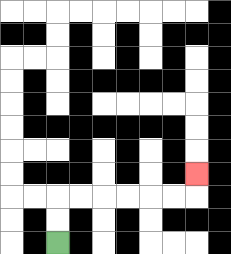{'start': '[2, 10]', 'end': '[8, 7]', 'path_directions': 'U,U,R,R,R,R,R,R,U', 'path_coordinates': '[[2, 10], [2, 9], [2, 8], [3, 8], [4, 8], [5, 8], [6, 8], [7, 8], [8, 8], [8, 7]]'}